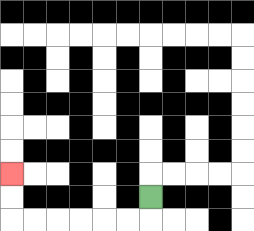{'start': '[6, 8]', 'end': '[0, 7]', 'path_directions': 'D,L,L,L,L,L,L,U,U', 'path_coordinates': '[[6, 8], [6, 9], [5, 9], [4, 9], [3, 9], [2, 9], [1, 9], [0, 9], [0, 8], [0, 7]]'}